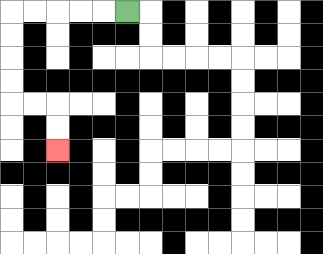{'start': '[5, 0]', 'end': '[2, 6]', 'path_directions': 'L,L,L,L,L,D,D,D,D,R,R,D,D', 'path_coordinates': '[[5, 0], [4, 0], [3, 0], [2, 0], [1, 0], [0, 0], [0, 1], [0, 2], [0, 3], [0, 4], [1, 4], [2, 4], [2, 5], [2, 6]]'}